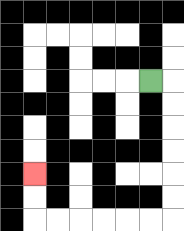{'start': '[6, 3]', 'end': '[1, 7]', 'path_directions': 'R,D,D,D,D,D,D,L,L,L,L,L,L,U,U', 'path_coordinates': '[[6, 3], [7, 3], [7, 4], [7, 5], [7, 6], [7, 7], [7, 8], [7, 9], [6, 9], [5, 9], [4, 9], [3, 9], [2, 9], [1, 9], [1, 8], [1, 7]]'}